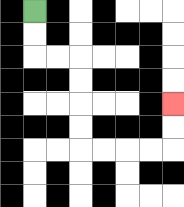{'start': '[1, 0]', 'end': '[7, 4]', 'path_directions': 'D,D,R,R,D,D,D,D,R,R,R,R,U,U', 'path_coordinates': '[[1, 0], [1, 1], [1, 2], [2, 2], [3, 2], [3, 3], [3, 4], [3, 5], [3, 6], [4, 6], [5, 6], [6, 6], [7, 6], [7, 5], [7, 4]]'}